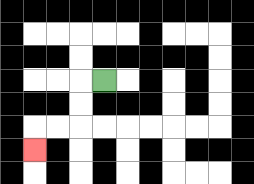{'start': '[4, 3]', 'end': '[1, 6]', 'path_directions': 'L,D,D,L,L,D', 'path_coordinates': '[[4, 3], [3, 3], [3, 4], [3, 5], [2, 5], [1, 5], [1, 6]]'}